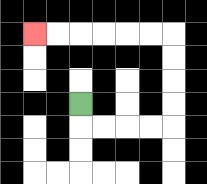{'start': '[3, 4]', 'end': '[1, 1]', 'path_directions': 'D,R,R,R,R,U,U,U,U,L,L,L,L,L,L', 'path_coordinates': '[[3, 4], [3, 5], [4, 5], [5, 5], [6, 5], [7, 5], [7, 4], [7, 3], [7, 2], [7, 1], [6, 1], [5, 1], [4, 1], [3, 1], [2, 1], [1, 1]]'}